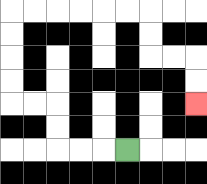{'start': '[5, 6]', 'end': '[8, 4]', 'path_directions': 'L,L,L,U,U,L,L,U,U,U,U,R,R,R,R,R,R,D,D,R,R,D,D', 'path_coordinates': '[[5, 6], [4, 6], [3, 6], [2, 6], [2, 5], [2, 4], [1, 4], [0, 4], [0, 3], [0, 2], [0, 1], [0, 0], [1, 0], [2, 0], [3, 0], [4, 0], [5, 0], [6, 0], [6, 1], [6, 2], [7, 2], [8, 2], [8, 3], [8, 4]]'}